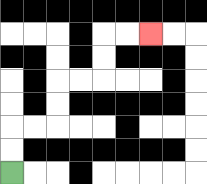{'start': '[0, 7]', 'end': '[6, 1]', 'path_directions': 'U,U,R,R,U,U,R,R,U,U,R,R', 'path_coordinates': '[[0, 7], [0, 6], [0, 5], [1, 5], [2, 5], [2, 4], [2, 3], [3, 3], [4, 3], [4, 2], [4, 1], [5, 1], [6, 1]]'}